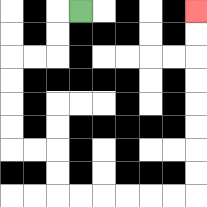{'start': '[3, 0]', 'end': '[8, 0]', 'path_directions': 'L,D,D,L,L,D,D,D,D,R,R,D,D,R,R,R,R,R,R,U,U,U,U,U,U,U,U', 'path_coordinates': '[[3, 0], [2, 0], [2, 1], [2, 2], [1, 2], [0, 2], [0, 3], [0, 4], [0, 5], [0, 6], [1, 6], [2, 6], [2, 7], [2, 8], [3, 8], [4, 8], [5, 8], [6, 8], [7, 8], [8, 8], [8, 7], [8, 6], [8, 5], [8, 4], [8, 3], [8, 2], [8, 1], [8, 0]]'}